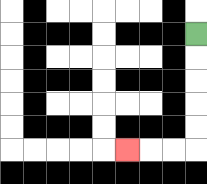{'start': '[8, 1]', 'end': '[5, 6]', 'path_directions': 'D,D,D,D,D,L,L,L', 'path_coordinates': '[[8, 1], [8, 2], [8, 3], [8, 4], [8, 5], [8, 6], [7, 6], [6, 6], [5, 6]]'}